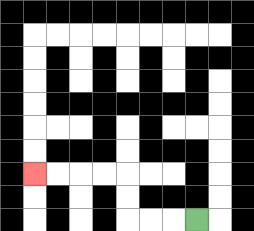{'start': '[8, 9]', 'end': '[1, 7]', 'path_directions': 'L,L,L,U,U,L,L,L,L', 'path_coordinates': '[[8, 9], [7, 9], [6, 9], [5, 9], [5, 8], [5, 7], [4, 7], [3, 7], [2, 7], [1, 7]]'}